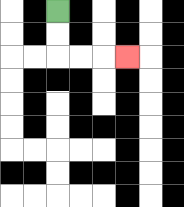{'start': '[2, 0]', 'end': '[5, 2]', 'path_directions': 'D,D,R,R,R', 'path_coordinates': '[[2, 0], [2, 1], [2, 2], [3, 2], [4, 2], [5, 2]]'}